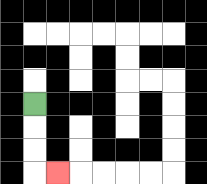{'start': '[1, 4]', 'end': '[2, 7]', 'path_directions': 'D,D,D,R', 'path_coordinates': '[[1, 4], [1, 5], [1, 6], [1, 7], [2, 7]]'}